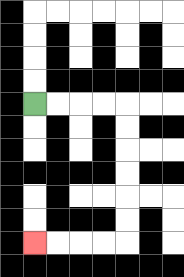{'start': '[1, 4]', 'end': '[1, 10]', 'path_directions': 'R,R,R,R,D,D,D,D,D,D,L,L,L,L', 'path_coordinates': '[[1, 4], [2, 4], [3, 4], [4, 4], [5, 4], [5, 5], [5, 6], [5, 7], [5, 8], [5, 9], [5, 10], [4, 10], [3, 10], [2, 10], [1, 10]]'}